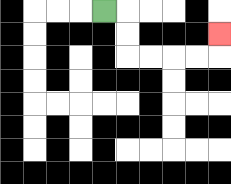{'start': '[4, 0]', 'end': '[9, 1]', 'path_directions': 'R,D,D,R,R,R,R,U', 'path_coordinates': '[[4, 0], [5, 0], [5, 1], [5, 2], [6, 2], [7, 2], [8, 2], [9, 2], [9, 1]]'}